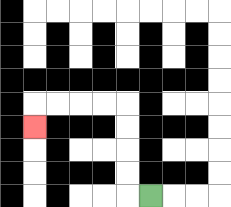{'start': '[6, 8]', 'end': '[1, 5]', 'path_directions': 'L,U,U,U,U,L,L,L,L,D', 'path_coordinates': '[[6, 8], [5, 8], [5, 7], [5, 6], [5, 5], [5, 4], [4, 4], [3, 4], [2, 4], [1, 4], [1, 5]]'}